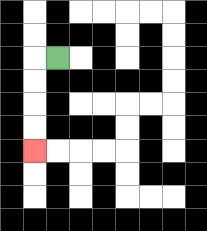{'start': '[2, 2]', 'end': '[1, 6]', 'path_directions': 'L,D,D,D,D', 'path_coordinates': '[[2, 2], [1, 2], [1, 3], [1, 4], [1, 5], [1, 6]]'}